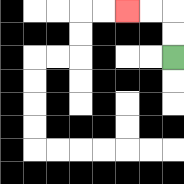{'start': '[7, 2]', 'end': '[5, 0]', 'path_directions': 'U,U,L,L', 'path_coordinates': '[[7, 2], [7, 1], [7, 0], [6, 0], [5, 0]]'}